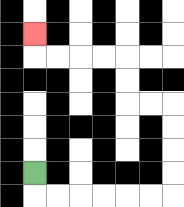{'start': '[1, 7]', 'end': '[1, 1]', 'path_directions': 'D,R,R,R,R,R,R,U,U,U,U,L,L,U,U,L,L,L,L,U', 'path_coordinates': '[[1, 7], [1, 8], [2, 8], [3, 8], [4, 8], [5, 8], [6, 8], [7, 8], [7, 7], [7, 6], [7, 5], [7, 4], [6, 4], [5, 4], [5, 3], [5, 2], [4, 2], [3, 2], [2, 2], [1, 2], [1, 1]]'}